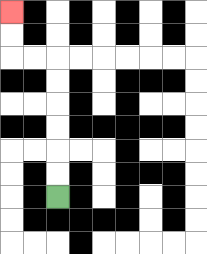{'start': '[2, 8]', 'end': '[0, 0]', 'path_directions': 'U,U,U,U,U,U,L,L,U,U', 'path_coordinates': '[[2, 8], [2, 7], [2, 6], [2, 5], [2, 4], [2, 3], [2, 2], [1, 2], [0, 2], [0, 1], [0, 0]]'}